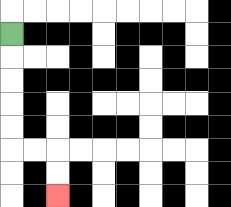{'start': '[0, 1]', 'end': '[2, 8]', 'path_directions': 'D,D,D,D,D,R,R,D,D', 'path_coordinates': '[[0, 1], [0, 2], [0, 3], [0, 4], [0, 5], [0, 6], [1, 6], [2, 6], [2, 7], [2, 8]]'}